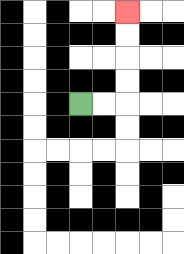{'start': '[3, 4]', 'end': '[5, 0]', 'path_directions': 'R,R,U,U,U,U', 'path_coordinates': '[[3, 4], [4, 4], [5, 4], [5, 3], [5, 2], [5, 1], [5, 0]]'}